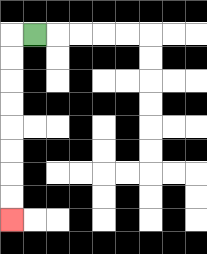{'start': '[1, 1]', 'end': '[0, 9]', 'path_directions': 'L,D,D,D,D,D,D,D,D', 'path_coordinates': '[[1, 1], [0, 1], [0, 2], [0, 3], [0, 4], [0, 5], [0, 6], [0, 7], [0, 8], [0, 9]]'}